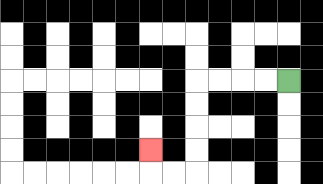{'start': '[12, 3]', 'end': '[6, 6]', 'path_directions': 'L,L,L,L,D,D,D,D,L,L,U', 'path_coordinates': '[[12, 3], [11, 3], [10, 3], [9, 3], [8, 3], [8, 4], [8, 5], [8, 6], [8, 7], [7, 7], [6, 7], [6, 6]]'}